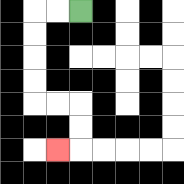{'start': '[3, 0]', 'end': '[2, 6]', 'path_directions': 'L,L,D,D,D,D,R,R,D,D,L', 'path_coordinates': '[[3, 0], [2, 0], [1, 0], [1, 1], [1, 2], [1, 3], [1, 4], [2, 4], [3, 4], [3, 5], [3, 6], [2, 6]]'}